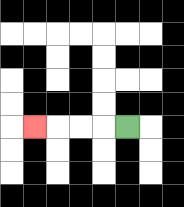{'start': '[5, 5]', 'end': '[1, 5]', 'path_directions': 'L,L,L,L', 'path_coordinates': '[[5, 5], [4, 5], [3, 5], [2, 5], [1, 5]]'}